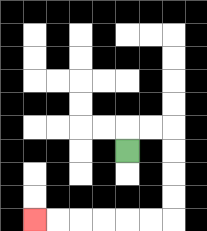{'start': '[5, 6]', 'end': '[1, 9]', 'path_directions': 'U,R,R,D,D,D,D,L,L,L,L,L,L', 'path_coordinates': '[[5, 6], [5, 5], [6, 5], [7, 5], [7, 6], [7, 7], [7, 8], [7, 9], [6, 9], [5, 9], [4, 9], [3, 9], [2, 9], [1, 9]]'}